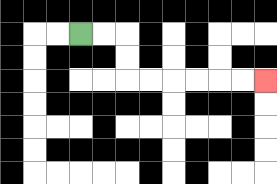{'start': '[3, 1]', 'end': '[11, 3]', 'path_directions': 'R,R,D,D,R,R,R,R,R,R', 'path_coordinates': '[[3, 1], [4, 1], [5, 1], [5, 2], [5, 3], [6, 3], [7, 3], [8, 3], [9, 3], [10, 3], [11, 3]]'}